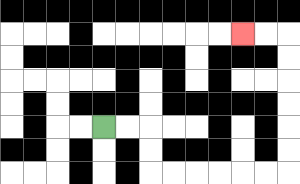{'start': '[4, 5]', 'end': '[10, 1]', 'path_directions': 'R,R,D,D,R,R,R,R,R,R,U,U,U,U,U,U,L,L', 'path_coordinates': '[[4, 5], [5, 5], [6, 5], [6, 6], [6, 7], [7, 7], [8, 7], [9, 7], [10, 7], [11, 7], [12, 7], [12, 6], [12, 5], [12, 4], [12, 3], [12, 2], [12, 1], [11, 1], [10, 1]]'}